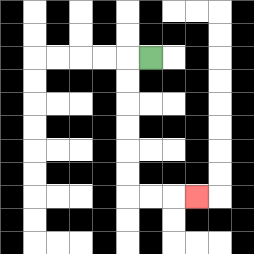{'start': '[6, 2]', 'end': '[8, 8]', 'path_directions': 'L,D,D,D,D,D,D,R,R,R', 'path_coordinates': '[[6, 2], [5, 2], [5, 3], [5, 4], [5, 5], [5, 6], [5, 7], [5, 8], [6, 8], [7, 8], [8, 8]]'}